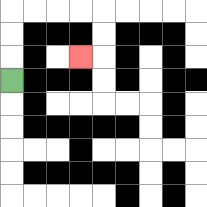{'start': '[0, 3]', 'end': '[3, 2]', 'path_directions': 'U,U,U,R,R,R,R,D,D,L', 'path_coordinates': '[[0, 3], [0, 2], [0, 1], [0, 0], [1, 0], [2, 0], [3, 0], [4, 0], [4, 1], [4, 2], [3, 2]]'}